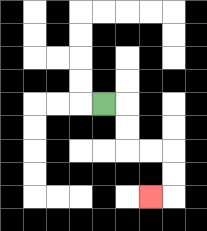{'start': '[4, 4]', 'end': '[6, 8]', 'path_directions': 'R,D,D,R,R,D,D,L', 'path_coordinates': '[[4, 4], [5, 4], [5, 5], [5, 6], [6, 6], [7, 6], [7, 7], [7, 8], [6, 8]]'}